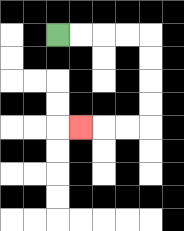{'start': '[2, 1]', 'end': '[3, 5]', 'path_directions': 'R,R,R,R,D,D,D,D,L,L,L', 'path_coordinates': '[[2, 1], [3, 1], [4, 1], [5, 1], [6, 1], [6, 2], [6, 3], [6, 4], [6, 5], [5, 5], [4, 5], [3, 5]]'}